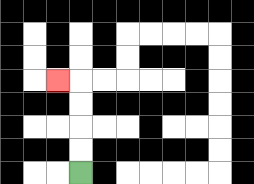{'start': '[3, 7]', 'end': '[2, 3]', 'path_directions': 'U,U,U,U,L', 'path_coordinates': '[[3, 7], [3, 6], [3, 5], [3, 4], [3, 3], [2, 3]]'}